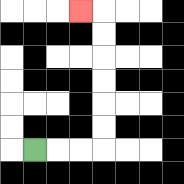{'start': '[1, 6]', 'end': '[3, 0]', 'path_directions': 'R,R,R,U,U,U,U,U,U,L', 'path_coordinates': '[[1, 6], [2, 6], [3, 6], [4, 6], [4, 5], [4, 4], [4, 3], [4, 2], [4, 1], [4, 0], [3, 0]]'}